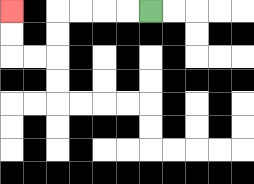{'start': '[6, 0]', 'end': '[0, 0]', 'path_directions': 'L,L,L,L,D,D,L,L,U,U', 'path_coordinates': '[[6, 0], [5, 0], [4, 0], [3, 0], [2, 0], [2, 1], [2, 2], [1, 2], [0, 2], [0, 1], [0, 0]]'}